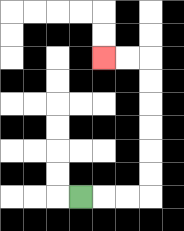{'start': '[3, 8]', 'end': '[4, 2]', 'path_directions': 'R,R,R,U,U,U,U,U,U,L,L', 'path_coordinates': '[[3, 8], [4, 8], [5, 8], [6, 8], [6, 7], [6, 6], [6, 5], [6, 4], [6, 3], [6, 2], [5, 2], [4, 2]]'}